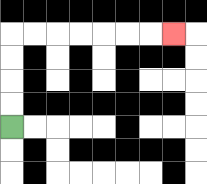{'start': '[0, 5]', 'end': '[7, 1]', 'path_directions': 'U,U,U,U,R,R,R,R,R,R,R', 'path_coordinates': '[[0, 5], [0, 4], [0, 3], [0, 2], [0, 1], [1, 1], [2, 1], [3, 1], [4, 1], [5, 1], [6, 1], [7, 1]]'}